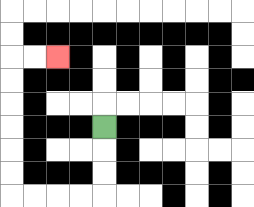{'start': '[4, 5]', 'end': '[2, 2]', 'path_directions': 'D,D,D,L,L,L,L,U,U,U,U,U,U,R,R', 'path_coordinates': '[[4, 5], [4, 6], [4, 7], [4, 8], [3, 8], [2, 8], [1, 8], [0, 8], [0, 7], [0, 6], [0, 5], [0, 4], [0, 3], [0, 2], [1, 2], [2, 2]]'}